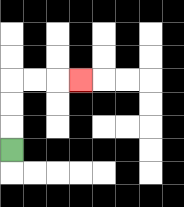{'start': '[0, 6]', 'end': '[3, 3]', 'path_directions': 'U,U,U,R,R,R', 'path_coordinates': '[[0, 6], [0, 5], [0, 4], [0, 3], [1, 3], [2, 3], [3, 3]]'}